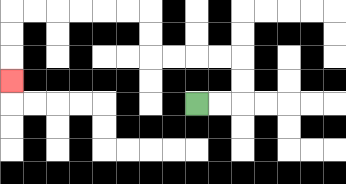{'start': '[8, 4]', 'end': '[0, 3]', 'path_directions': 'R,R,U,U,L,L,L,L,U,U,L,L,L,L,L,L,D,D,D', 'path_coordinates': '[[8, 4], [9, 4], [10, 4], [10, 3], [10, 2], [9, 2], [8, 2], [7, 2], [6, 2], [6, 1], [6, 0], [5, 0], [4, 0], [3, 0], [2, 0], [1, 0], [0, 0], [0, 1], [0, 2], [0, 3]]'}